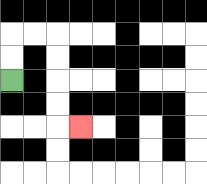{'start': '[0, 3]', 'end': '[3, 5]', 'path_directions': 'U,U,R,R,D,D,D,D,R', 'path_coordinates': '[[0, 3], [0, 2], [0, 1], [1, 1], [2, 1], [2, 2], [2, 3], [2, 4], [2, 5], [3, 5]]'}